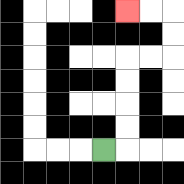{'start': '[4, 6]', 'end': '[5, 0]', 'path_directions': 'R,U,U,U,U,R,R,U,U,L,L', 'path_coordinates': '[[4, 6], [5, 6], [5, 5], [5, 4], [5, 3], [5, 2], [6, 2], [7, 2], [7, 1], [7, 0], [6, 0], [5, 0]]'}